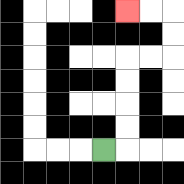{'start': '[4, 6]', 'end': '[5, 0]', 'path_directions': 'R,U,U,U,U,R,R,U,U,L,L', 'path_coordinates': '[[4, 6], [5, 6], [5, 5], [5, 4], [5, 3], [5, 2], [6, 2], [7, 2], [7, 1], [7, 0], [6, 0], [5, 0]]'}